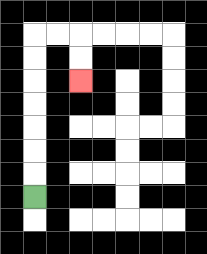{'start': '[1, 8]', 'end': '[3, 3]', 'path_directions': 'U,U,U,U,U,U,U,R,R,D,D', 'path_coordinates': '[[1, 8], [1, 7], [1, 6], [1, 5], [1, 4], [1, 3], [1, 2], [1, 1], [2, 1], [3, 1], [3, 2], [3, 3]]'}